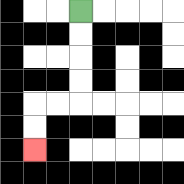{'start': '[3, 0]', 'end': '[1, 6]', 'path_directions': 'D,D,D,D,L,L,D,D', 'path_coordinates': '[[3, 0], [3, 1], [3, 2], [3, 3], [3, 4], [2, 4], [1, 4], [1, 5], [1, 6]]'}